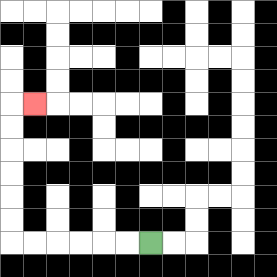{'start': '[6, 10]', 'end': '[1, 4]', 'path_directions': 'L,L,L,L,L,L,U,U,U,U,U,U,R', 'path_coordinates': '[[6, 10], [5, 10], [4, 10], [3, 10], [2, 10], [1, 10], [0, 10], [0, 9], [0, 8], [0, 7], [0, 6], [0, 5], [0, 4], [1, 4]]'}